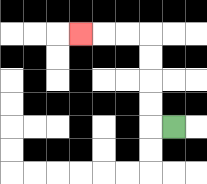{'start': '[7, 5]', 'end': '[3, 1]', 'path_directions': 'L,U,U,U,U,L,L,L', 'path_coordinates': '[[7, 5], [6, 5], [6, 4], [6, 3], [6, 2], [6, 1], [5, 1], [4, 1], [3, 1]]'}